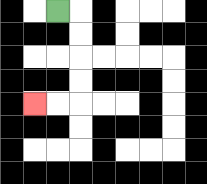{'start': '[2, 0]', 'end': '[1, 4]', 'path_directions': 'R,D,D,D,D,L,L', 'path_coordinates': '[[2, 0], [3, 0], [3, 1], [3, 2], [3, 3], [3, 4], [2, 4], [1, 4]]'}